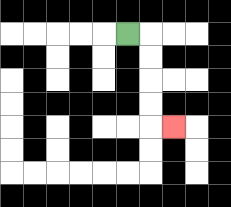{'start': '[5, 1]', 'end': '[7, 5]', 'path_directions': 'R,D,D,D,D,R', 'path_coordinates': '[[5, 1], [6, 1], [6, 2], [6, 3], [6, 4], [6, 5], [7, 5]]'}